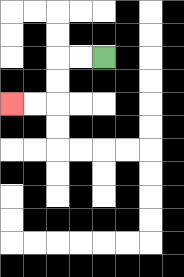{'start': '[4, 2]', 'end': '[0, 4]', 'path_directions': 'L,L,D,D,L,L', 'path_coordinates': '[[4, 2], [3, 2], [2, 2], [2, 3], [2, 4], [1, 4], [0, 4]]'}